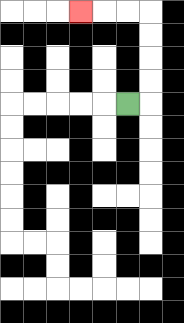{'start': '[5, 4]', 'end': '[3, 0]', 'path_directions': 'R,U,U,U,U,L,L,L', 'path_coordinates': '[[5, 4], [6, 4], [6, 3], [6, 2], [6, 1], [6, 0], [5, 0], [4, 0], [3, 0]]'}